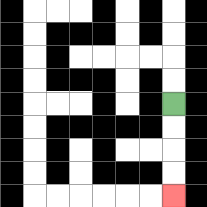{'start': '[7, 4]', 'end': '[7, 8]', 'path_directions': 'D,D,D,D', 'path_coordinates': '[[7, 4], [7, 5], [7, 6], [7, 7], [7, 8]]'}